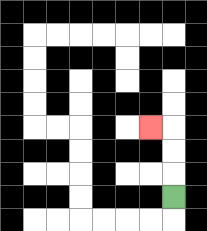{'start': '[7, 8]', 'end': '[6, 5]', 'path_directions': 'U,U,U,L', 'path_coordinates': '[[7, 8], [7, 7], [7, 6], [7, 5], [6, 5]]'}